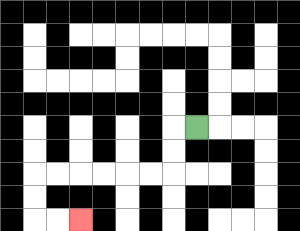{'start': '[8, 5]', 'end': '[3, 9]', 'path_directions': 'L,D,D,L,L,L,L,L,L,D,D,R,R', 'path_coordinates': '[[8, 5], [7, 5], [7, 6], [7, 7], [6, 7], [5, 7], [4, 7], [3, 7], [2, 7], [1, 7], [1, 8], [1, 9], [2, 9], [3, 9]]'}